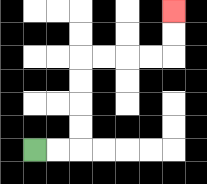{'start': '[1, 6]', 'end': '[7, 0]', 'path_directions': 'R,R,U,U,U,U,R,R,R,R,U,U', 'path_coordinates': '[[1, 6], [2, 6], [3, 6], [3, 5], [3, 4], [3, 3], [3, 2], [4, 2], [5, 2], [6, 2], [7, 2], [7, 1], [7, 0]]'}